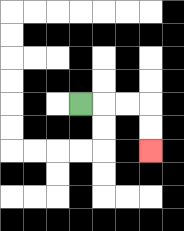{'start': '[3, 4]', 'end': '[6, 6]', 'path_directions': 'R,R,R,D,D', 'path_coordinates': '[[3, 4], [4, 4], [5, 4], [6, 4], [6, 5], [6, 6]]'}